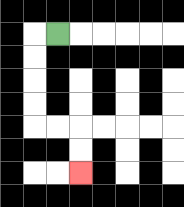{'start': '[2, 1]', 'end': '[3, 7]', 'path_directions': 'L,D,D,D,D,R,R,D,D', 'path_coordinates': '[[2, 1], [1, 1], [1, 2], [1, 3], [1, 4], [1, 5], [2, 5], [3, 5], [3, 6], [3, 7]]'}